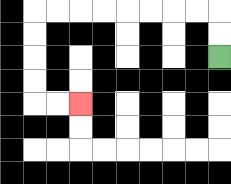{'start': '[9, 2]', 'end': '[3, 4]', 'path_directions': 'U,U,L,L,L,L,L,L,L,L,D,D,D,D,R,R', 'path_coordinates': '[[9, 2], [9, 1], [9, 0], [8, 0], [7, 0], [6, 0], [5, 0], [4, 0], [3, 0], [2, 0], [1, 0], [1, 1], [1, 2], [1, 3], [1, 4], [2, 4], [3, 4]]'}